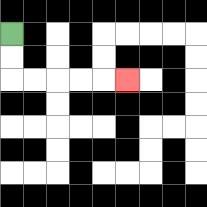{'start': '[0, 1]', 'end': '[5, 3]', 'path_directions': 'D,D,R,R,R,R,R', 'path_coordinates': '[[0, 1], [0, 2], [0, 3], [1, 3], [2, 3], [3, 3], [4, 3], [5, 3]]'}